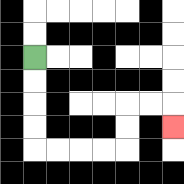{'start': '[1, 2]', 'end': '[7, 5]', 'path_directions': 'D,D,D,D,R,R,R,R,U,U,R,R,D', 'path_coordinates': '[[1, 2], [1, 3], [1, 4], [1, 5], [1, 6], [2, 6], [3, 6], [4, 6], [5, 6], [5, 5], [5, 4], [6, 4], [7, 4], [7, 5]]'}